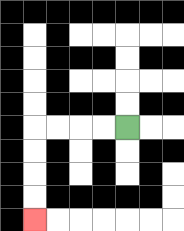{'start': '[5, 5]', 'end': '[1, 9]', 'path_directions': 'L,L,L,L,D,D,D,D', 'path_coordinates': '[[5, 5], [4, 5], [3, 5], [2, 5], [1, 5], [1, 6], [1, 7], [1, 8], [1, 9]]'}